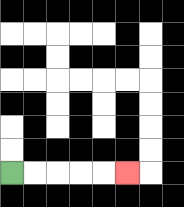{'start': '[0, 7]', 'end': '[5, 7]', 'path_directions': 'R,R,R,R,R', 'path_coordinates': '[[0, 7], [1, 7], [2, 7], [3, 7], [4, 7], [5, 7]]'}